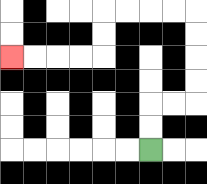{'start': '[6, 6]', 'end': '[0, 2]', 'path_directions': 'U,U,R,R,U,U,U,U,L,L,L,L,D,D,L,L,L,L', 'path_coordinates': '[[6, 6], [6, 5], [6, 4], [7, 4], [8, 4], [8, 3], [8, 2], [8, 1], [8, 0], [7, 0], [6, 0], [5, 0], [4, 0], [4, 1], [4, 2], [3, 2], [2, 2], [1, 2], [0, 2]]'}